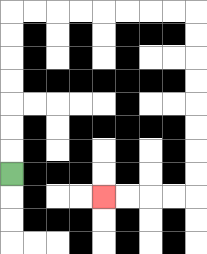{'start': '[0, 7]', 'end': '[4, 8]', 'path_directions': 'U,U,U,U,U,U,U,R,R,R,R,R,R,R,R,D,D,D,D,D,D,D,D,L,L,L,L', 'path_coordinates': '[[0, 7], [0, 6], [0, 5], [0, 4], [0, 3], [0, 2], [0, 1], [0, 0], [1, 0], [2, 0], [3, 0], [4, 0], [5, 0], [6, 0], [7, 0], [8, 0], [8, 1], [8, 2], [8, 3], [8, 4], [8, 5], [8, 6], [8, 7], [8, 8], [7, 8], [6, 8], [5, 8], [4, 8]]'}